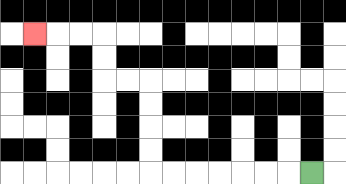{'start': '[13, 7]', 'end': '[1, 1]', 'path_directions': 'L,L,L,L,L,L,L,U,U,U,U,L,L,U,U,L,L,L', 'path_coordinates': '[[13, 7], [12, 7], [11, 7], [10, 7], [9, 7], [8, 7], [7, 7], [6, 7], [6, 6], [6, 5], [6, 4], [6, 3], [5, 3], [4, 3], [4, 2], [4, 1], [3, 1], [2, 1], [1, 1]]'}